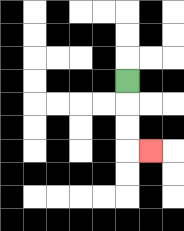{'start': '[5, 3]', 'end': '[6, 6]', 'path_directions': 'D,D,D,R', 'path_coordinates': '[[5, 3], [5, 4], [5, 5], [5, 6], [6, 6]]'}